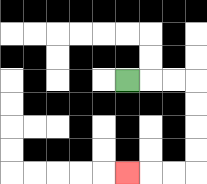{'start': '[5, 3]', 'end': '[5, 7]', 'path_directions': 'R,R,R,D,D,D,D,L,L,L', 'path_coordinates': '[[5, 3], [6, 3], [7, 3], [8, 3], [8, 4], [8, 5], [8, 6], [8, 7], [7, 7], [6, 7], [5, 7]]'}